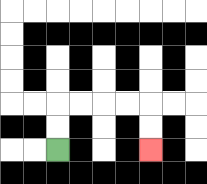{'start': '[2, 6]', 'end': '[6, 6]', 'path_directions': 'U,U,R,R,R,R,D,D', 'path_coordinates': '[[2, 6], [2, 5], [2, 4], [3, 4], [4, 4], [5, 4], [6, 4], [6, 5], [6, 6]]'}